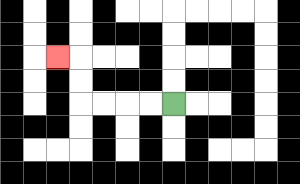{'start': '[7, 4]', 'end': '[2, 2]', 'path_directions': 'L,L,L,L,U,U,L', 'path_coordinates': '[[7, 4], [6, 4], [5, 4], [4, 4], [3, 4], [3, 3], [3, 2], [2, 2]]'}